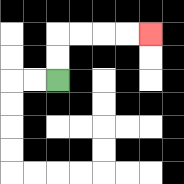{'start': '[2, 3]', 'end': '[6, 1]', 'path_directions': 'U,U,R,R,R,R', 'path_coordinates': '[[2, 3], [2, 2], [2, 1], [3, 1], [4, 1], [5, 1], [6, 1]]'}